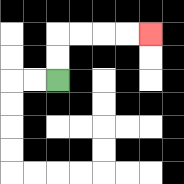{'start': '[2, 3]', 'end': '[6, 1]', 'path_directions': 'U,U,R,R,R,R', 'path_coordinates': '[[2, 3], [2, 2], [2, 1], [3, 1], [4, 1], [5, 1], [6, 1]]'}